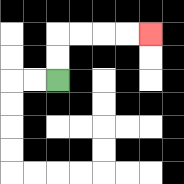{'start': '[2, 3]', 'end': '[6, 1]', 'path_directions': 'U,U,R,R,R,R', 'path_coordinates': '[[2, 3], [2, 2], [2, 1], [3, 1], [4, 1], [5, 1], [6, 1]]'}